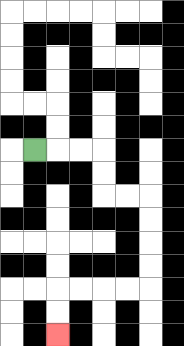{'start': '[1, 6]', 'end': '[2, 14]', 'path_directions': 'R,R,R,D,D,R,R,D,D,D,D,L,L,L,L,D,D', 'path_coordinates': '[[1, 6], [2, 6], [3, 6], [4, 6], [4, 7], [4, 8], [5, 8], [6, 8], [6, 9], [6, 10], [6, 11], [6, 12], [5, 12], [4, 12], [3, 12], [2, 12], [2, 13], [2, 14]]'}